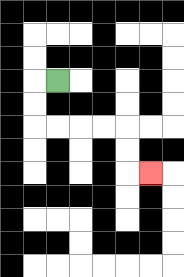{'start': '[2, 3]', 'end': '[6, 7]', 'path_directions': 'L,D,D,R,R,R,R,D,D,R', 'path_coordinates': '[[2, 3], [1, 3], [1, 4], [1, 5], [2, 5], [3, 5], [4, 5], [5, 5], [5, 6], [5, 7], [6, 7]]'}